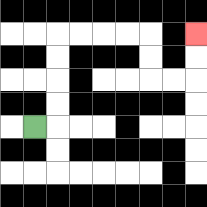{'start': '[1, 5]', 'end': '[8, 1]', 'path_directions': 'R,U,U,U,U,R,R,R,R,D,D,R,R,U,U', 'path_coordinates': '[[1, 5], [2, 5], [2, 4], [2, 3], [2, 2], [2, 1], [3, 1], [4, 1], [5, 1], [6, 1], [6, 2], [6, 3], [7, 3], [8, 3], [8, 2], [8, 1]]'}